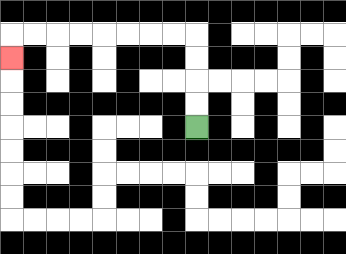{'start': '[8, 5]', 'end': '[0, 2]', 'path_directions': 'U,U,U,U,L,L,L,L,L,L,L,L,D', 'path_coordinates': '[[8, 5], [8, 4], [8, 3], [8, 2], [8, 1], [7, 1], [6, 1], [5, 1], [4, 1], [3, 1], [2, 1], [1, 1], [0, 1], [0, 2]]'}